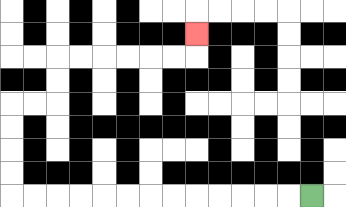{'start': '[13, 8]', 'end': '[8, 1]', 'path_directions': 'L,L,L,L,L,L,L,L,L,L,L,L,L,U,U,U,U,R,R,U,U,R,R,R,R,R,R,U', 'path_coordinates': '[[13, 8], [12, 8], [11, 8], [10, 8], [9, 8], [8, 8], [7, 8], [6, 8], [5, 8], [4, 8], [3, 8], [2, 8], [1, 8], [0, 8], [0, 7], [0, 6], [0, 5], [0, 4], [1, 4], [2, 4], [2, 3], [2, 2], [3, 2], [4, 2], [5, 2], [6, 2], [7, 2], [8, 2], [8, 1]]'}